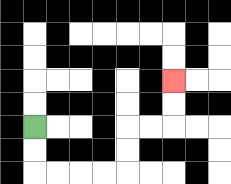{'start': '[1, 5]', 'end': '[7, 3]', 'path_directions': 'D,D,R,R,R,R,U,U,R,R,U,U', 'path_coordinates': '[[1, 5], [1, 6], [1, 7], [2, 7], [3, 7], [4, 7], [5, 7], [5, 6], [5, 5], [6, 5], [7, 5], [7, 4], [7, 3]]'}